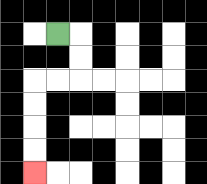{'start': '[2, 1]', 'end': '[1, 7]', 'path_directions': 'R,D,D,L,L,D,D,D,D', 'path_coordinates': '[[2, 1], [3, 1], [3, 2], [3, 3], [2, 3], [1, 3], [1, 4], [1, 5], [1, 6], [1, 7]]'}